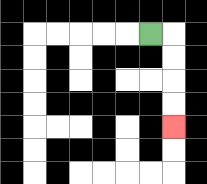{'start': '[6, 1]', 'end': '[7, 5]', 'path_directions': 'R,D,D,D,D', 'path_coordinates': '[[6, 1], [7, 1], [7, 2], [7, 3], [7, 4], [7, 5]]'}